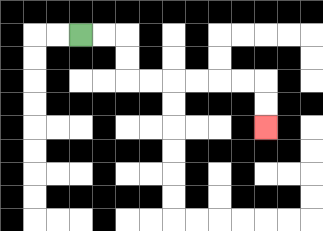{'start': '[3, 1]', 'end': '[11, 5]', 'path_directions': 'R,R,D,D,R,R,R,R,R,R,D,D', 'path_coordinates': '[[3, 1], [4, 1], [5, 1], [5, 2], [5, 3], [6, 3], [7, 3], [8, 3], [9, 3], [10, 3], [11, 3], [11, 4], [11, 5]]'}